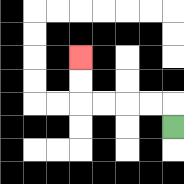{'start': '[7, 5]', 'end': '[3, 2]', 'path_directions': 'U,L,L,L,L,U,U', 'path_coordinates': '[[7, 5], [7, 4], [6, 4], [5, 4], [4, 4], [3, 4], [3, 3], [3, 2]]'}